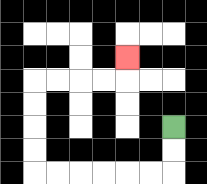{'start': '[7, 5]', 'end': '[5, 2]', 'path_directions': 'D,D,L,L,L,L,L,L,U,U,U,U,R,R,R,R,U', 'path_coordinates': '[[7, 5], [7, 6], [7, 7], [6, 7], [5, 7], [4, 7], [3, 7], [2, 7], [1, 7], [1, 6], [1, 5], [1, 4], [1, 3], [2, 3], [3, 3], [4, 3], [5, 3], [5, 2]]'}